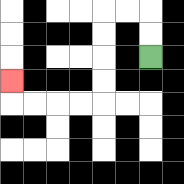{'start': '[6, 2]', 'end': '[0, 3]', 'path_directions': 'U,U,L,L,D,D,D,D,L,L,L,L,U', 'path_coordinates': '[[6, 2], [6, 1], [6, 0], [5, 0], [4, 0], [4, 1], [4, 2], [4, 3], [4, 4], [3, 4], [2, 4], [1, 4], [0, 4], [0, 3]]'}